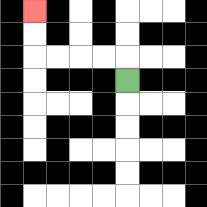{'start': '[5, 3]', 'end': '[1, 0]', 'path_directions': 'U,L,L,L,L,U,U', 'path_coordinates': '[[5, 3], [5, 2], [4, 2], [3, 2], [2, 2], [1, 2], [1, 1], [1, 0]]'}